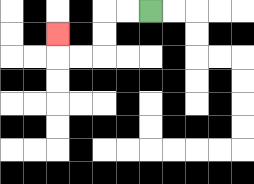{'start': '[6, 0]', 'end': '[2, 1]', 'path_directions': 'L,L,D,D,L,L,U', 'path_coordinates': '[[6, 0], [5, 0], [4, 0], [4, 1], [4, 2], [3, 2], [2, 2], [2, 1]]'}